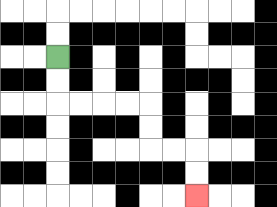{'start': '[2, 2]', 'end': '[8, 8]', 'path_directions': 'D,D,R,R,R,R,D,D,R,R,D,D', 'path_coordinates': '[[2, 2], [2, 3], [2, 4], [3, 4], [4, 4], [5, 4], [6, 4], [6, 5], [6, 6], [7, 6], [8, 6], [8, 7], [8, 8]]'}